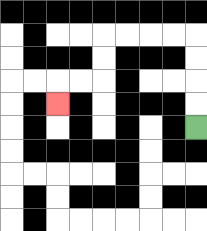{'start': '[8, 5]', 'end': '[2, 4]', 'path_directions': 'U,U,U,U,L,L,L,L,D,D,L,L,D', 'path_coordinates': '[[8, 5], [8, 4], [8, 3], [8, 2], [8, 1], [7, 1], [6, 1], [5, 1], [4, 1], [4, 2], [4, 3], [3, 3], [2, 3], [2, 4]]'}